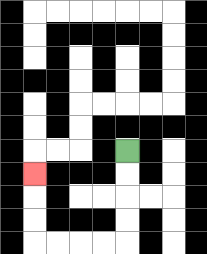{'start': '[5, 6]', 'end': '[1, 7]', 'path_directions': 'D,D,D,D,L,L,L,L,U,U,U', 'path_coordinates': '[[5, 6], [5, 7], [5, 8], [5, 9], [5, 10], [4, 10], [3, 10], [2, 10], [1, 10], [1, 9], [1, 8], [1, 7]]'}